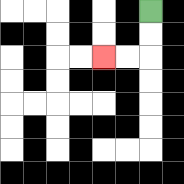{'start': '[6, 0]', 'end': '[4, 2]', 'path_directions': 'D,D,L,L', 'path_coordinates': '[[6, 0], [6, 1], [6, 2], [5, 2], [4, 2]]'}